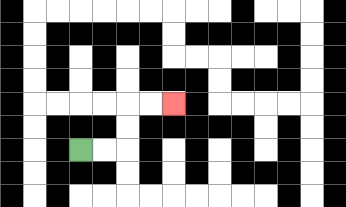{'start': '[3, 6]', 'end': '[7, 4]', 'path_directions': 'R,R,U,U,R,R', 'path_coordinates': '[[3, 6], [4, 6], [5, 6], [5, 5], [5, 4], [6, 4], [7, 4]]'}